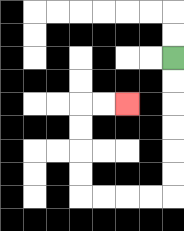{'start': '[7, 2]', 'end': '[5, 4]', 'path_directions': 'D,D,D,D,D,D,L,L,L,L,U,U,U,U,R,R', 'path_coordinates': '[[7, 2], [7, 3], [7, 4], [7, 5], [7, 6], [7, 7], [7, 8], [6, 8], [5, 8], [4, 8], [3, 8], [3, 7], [3, 6], [3, 5], [3, 4], [4, 4], [5, 4]]'}